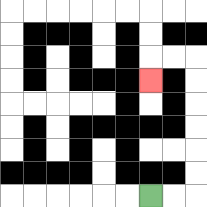{'start': '[6, 8]', 'end': '[6, 3]', 'path_directions': 'R,R,U,U,U,U,U,U,L,L,D', 'path_coordinates': '[[6, 8], [7, 8], [8, 8], [8, 7], [8, 6], [8, 5], [8, 4], [8, 3], [8, 2], [7, 2], [6, 2], [6, 3]]'}